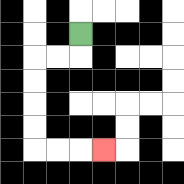{'start': '[3, 1]', 'end': '[4, 6]', 'path_directions': 'D,L,L,D,D,D,D,R,R,R', 'path_coordinates': '[[3, 1], [3, 2], [2, 2], [1, 2], [1, 3], [1, 4], [1, 5], [1, 6], [2, 6], [3, 6], [4, 6]]'}